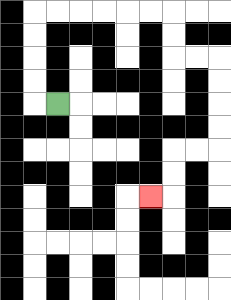{'start': '[2, 4]', 'end': '[6, 8]', 'path_directions': 'L,U,U,U,U,R,R,R,R,R,R,D,D,R,R,D,D,D,D,L,L,D,D,L', 'path_coordinates': '[[2, 4], [1, 4], [1, 3], [1, 2], [1, 1], [1, 0], [2, 0], [3, 0], [4, 0], [5, 0], [6, 0], [7, 0], [7, 1], [7, 2], [8, 2], [9, 2], [9, 3], [9, 4], [9, 5], [9, 6], [8, 6], [7, 6], [7, 7], [7, 8], [6, 8]]'}